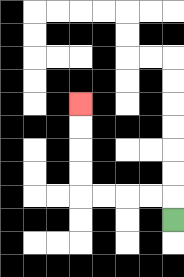{'start': '[7, 9]', 'end': '[3, 4]', 'path_directions': 'U,L,L,L,L,U,U,U,U', 'path_coordinates': '[[7, 9], [7, 8], [6, 8], [5, 8], [4, 8], [3, 8], [3, 7], [3, 6], [3, 5], [3, 4]]'}